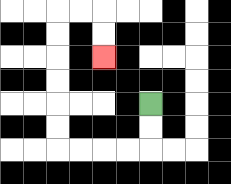{'start': '[6, 4]', 'end': '[4, 2]', 'path_directions': 'D,D,L,L,L,L,U,U,U,U,U,U,R,R,D,D', 'path_coordinates': '[[6, 4], [6, 5], [6, 6], [5, 6], [4, 6], [3, 6], [2, 6], [2, 5], [2, 4], [2, 3], [2, 2], [2, 1], [2, 0], [3, 0], [4, 0], [4, 1], [4, 2]]'}